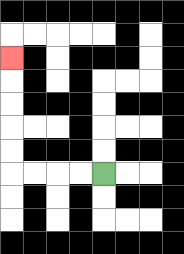{'start': '[4, 7]', 'end': '[0, 2]', 'path_directions': 'L,L,L,L,U,U,U,U,U', 'path_coordinates': '[[4, 7], [3, 7], [2, 7], [1, 7], [0, 7], [0, 6], [0, 5], [0, 4], [0, 3], [0, 2]]'}